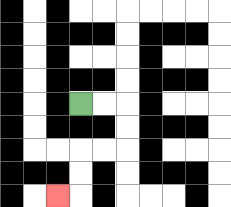{'start': '[3, 4]', 'end': '[2, 8]', 'path_directions': 'R,R,D,D,L,L,D,D,L', 'path_coordinates': '[[3, 4], [4, 4], [5, 4], [5, 5], [5, 6], [4, 6], [3, 6], [3, 7], [3, 8], [2, 8]]'}